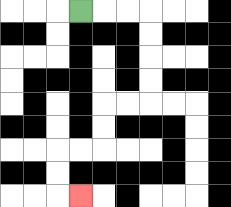{'start': '[3, 0]', 'end': '[3, 8]', 'path_directions': 'R,R,R,D,D,D,D,L,L,D,D,L,L,D,D,R', 'path_coordinates': '[[3, 0], [4, 0], [5, 0], [6, 0], [6, 1], [6, 2], [6, 3], [6, 4], [5, 4], [4, 4], [4, 5], [4, 6], [3, 6], [2, 6], [2, 7], [2, 8], [3, 8]]'}